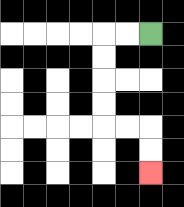{'start': '[6, 1]', 'end': '[6, 7]', 'path_directions': 'L,L,D,D,D,D,R,R,D,D', 'path_coordinates': '[[6, 1], [5, 1], [4, 1], [4, 2], [4, 3], [4, 4], [4, 5], [5, 5], [6, 5], [6, 6], [6, 7]]'}